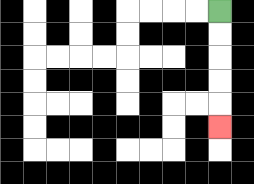{'start': '[9, 0]', 'end': '[9, 5]', 'path_directions': 'D,D,D,D,D', 'path_coordinates': '[[9, 0], [9, 1], [9, 2], [9, 3], [9, 4], [9, 5]]'}